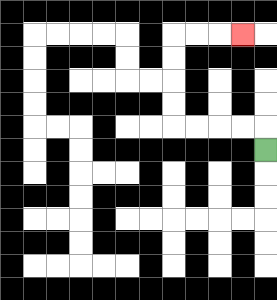{'start': '[11, 6]', 'end': '[10, 1]', 'path_directions': 'U,L,L,L,L,U,U,U,U,R,R,R', 'path_coordinates': '[[11, 6], [11, 5], [10, 5], [9, 5], [8, 5], [7, 5], [7, 4], [7, 3], [7, 2], [7, 1], [8, 1], [9, 1], [10, 1]]'}